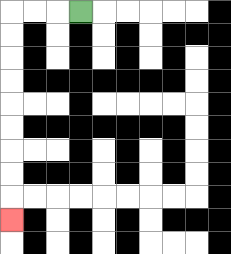{'start': '[3, 0]', 'end': '[0, 9]', 'path_directions': 'L,L,L,D,D,D,D,D,D,D,D,D', 'path_coordinates': '[[3, 0], [2, 0], [1, 0], [0, 0], [0, 1], [0, 2], [0, 3], [0, 4], [0, 5], [0, 6], [0, 7], [0, 8], [0, 9]]'}